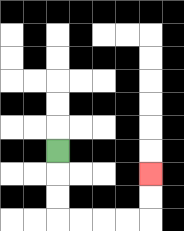{'start': '[2, 6]', 'end': '[6, 7]', 'path_directions': 'D,D,D,R,R,R,R,U,U', 'path_coordinates': '[[2, 6], [2, 7], [2, 8], [2, 9], [3, 9], [4, 9], [5, 9], [6, 9], [6, 8], [6, 7]]'}